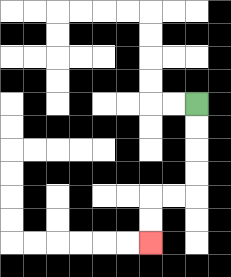{'start': '[8, 4]', 'end': '[6, 10]', 'path_directions': 'D,D,D,D,L,L,D,D', 'path_coordinates': '[[8, 4], [8, 5], [8, 6], [8, 7], [8, 8], [7, 8], [6, 8], [6, 9], [6, 10]]'}